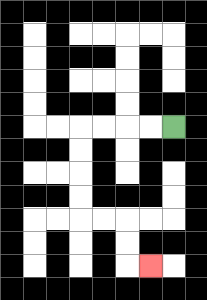{'start': '[7, 5]', 'end': '[6, 11]', 'path_directions': 'L,L,L,L,D,D,D,D,R,R,D,D,R', 'path_coordinates': '[[7, 5], [6, 5], [5, 5], [4, 5], [3, 5], [3, 6], [3, 7], [3, 8], [3, 9], [4, 9], [5, 9], [5, 10], [5, 11], [6, 11]]'}